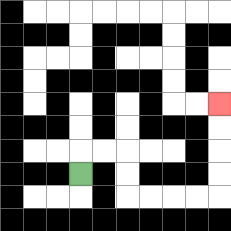{'start': '[3, 7]', 'end': '[9, 4]', 'path_directions': 'U,R,R,D,D,R,R,R,R,U,U,U,U', 'path_coordinates': '[[3, 7], [3, 6], [4, 6], [5, 6], [5, 7], [5, 8], [6, 8], [7, 8], [8, 8], [9, 8], [9, 7], [9, 6], [9, 5], [9, 4]]'}